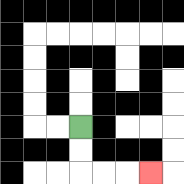{'start': '[3, 5]', 'end': '[6, 7]', 'path_directions': 'D,D,R,R,R', 'path_coordinates': '[[3, 5], [3, 6], [3, 7], [4, 7], [5, 7], [6, 7]]'}